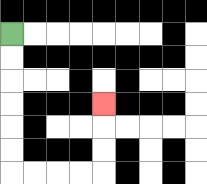{'start': '[0, 1]', 'end': '[4, 4]', 'path_directions': 'D,D,D,D,D,D,R,R,R,R,U,U,U', 'path_coordinates': '[[0, 1], [0, 2], [0, 3], [0, 4], [0, 5], [0, 6], [0, 7], [1, 7], [2, 7], [3, 7], [4, 7], [4, 6], [4, 5], [4, 4]]'}